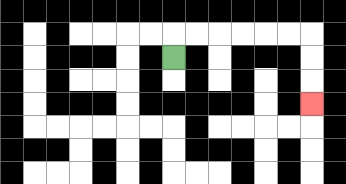{'start': '[7, 2]', 'end': '[13, 4]', 'path_directions': 'U,R,R,R,R,R,R,D,D,D', 'path_coordinates': '[[7, 2], [7, 1], [8, 1], [9, 1], [10, 1], [11, 1], [12, 1], [13, 1], [13, 2], [13, 3], [13, 4]]'}